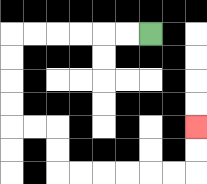{'start': '[6, 1]', 'end': '[8, 5]', 'path_directions': 'L,L,L,L,L,L,D,D,D,D,R,R,D,D,R,R,R,R,R,R,U,U', 'path_coordinates': '[[6, 1], [5, 1], [4, 1], [3, 1], [2, 1], [1, 1], [0, 1], [0, 2], [0, 3], [0, 4], [0, 5], [1, 5], [2, 5], [2, 6], [2, 7], [3, 7], [4, 7], [5, 7], [6, 7], [7, 7], [8, 7], [8, 6], [8, 5]]'}